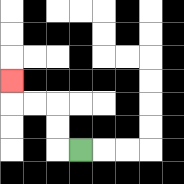{'start': '[3, 6]', 'end': '[0, 3]', 'path_directions': 'L,U,U,L,L,U', 'path_coordinates': '[[3, 6], [2, 6], [2, 5], [2, 4], [1, 4], [0, 4], [0, 3]]'}